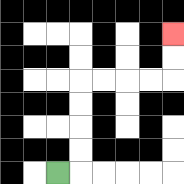{'start': '[2, 7]', 'end': '[7, 1]', 'path_directions': 'R,U,U,U,U,R,R,R,R,U,U', 'path_coordinates': '[[2, 7], [3, 7], [3, 6], [3, 5], [3, 4], [3, 3], [4, 3], [5, 3], [6, 3], [7, 3], [7, 2], [7, 1]]'}